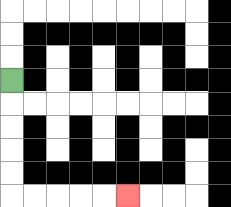{'start': '[0, 3]', 'end': '[5, 8]', 'path_directions': 'D,D,D,D,D,R,R,R,R,R', 'path_coordinates': '[[0, 3], [0, 4], [0, 5], [0, 6], [0, 7], [0, 8], [1, 8], [2, 8], [3, 8], [4, 8], [5, 8]]'}